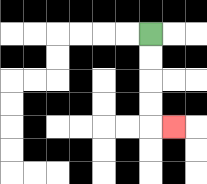{'start': '[6, 1]', 'end': '[7, 5]', 'path_directions': 'D,D,D,D,R', 'path_coordinates': '[[6, 1], [6, 2], [6, 3], [6, 4], [6, 5], [7, 5]]'}